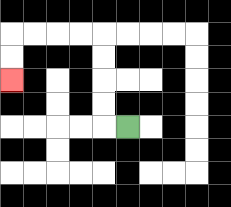{'start': '[5, 5]', 'end': '[0, 3]', 'path_directions': 'L,U,U,U,U,L,L,L,L,D,D', 'path_coordinates': '[[5, 5], [4, 5], [4, 4], [4, 3], [4, 2], [4, 1], [3, 1], [2, 1], [1, 1], [0, 1], [0, 2], [0, 3]]'}